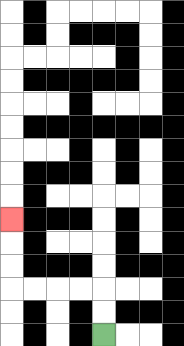{'start': '[4, 14]', 'end': '[0, 9]', 'path_directions': 'U,U,L,L,L,L,U,U,U', 'path_coordinates': '[[4, 14], [4, 13], [4, 12], [3, 12], [2, 12], [1, 12], [0, 12], [0, 11], [0, 10], [0, 9]]'}